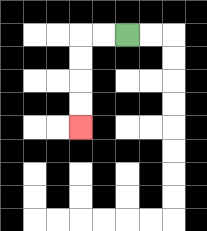{'start': '[5, 1]', 'end': '[3, 5]', 'path_directions': 'L,L,D,D,D,D', 'path_coordinates': '[[5, 1], [4, 1], [3, 1], [3, 2], [3, 3], [3, 4], [3, 5]]'}